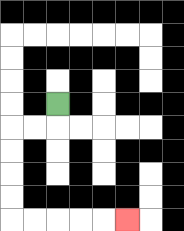{'start': '[2, 4]', 'end': '[5, 9]', 'path_directions': 'D,L,L,D,D,D,D,R,R,R,R,R', 'path_coordinates': '[[2, 4], [2, 5], [1, 5], [0, 5], [0, 6], [0, 7], [0, 8], [0, 9], [1, 9], [2, 9], [3, 9], [4, 9], [5, 9]]'}